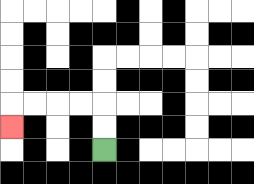{'start': '[4, 6]', 'end': '[0, 5]', 'path_directions': 'U,U,L,L,L,L,D', 'path_coordinates': '[[4, 6], [4, 5], [4, 4], [3, 4], [2, 4], [1, 4], [0, 4], [0, 5]]'}